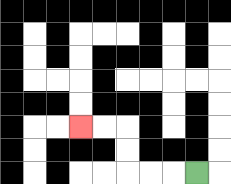{'start': '[8, 7]', 'end': '[3, 5]', 'path_directions': 'L,L,L,U,U,L,L', 'path_coordinates': '[[8, 7], [7, 7], [6, 7], [5, 7], [5, 6], [5, 5], [4, 5], [3, 5]]'}